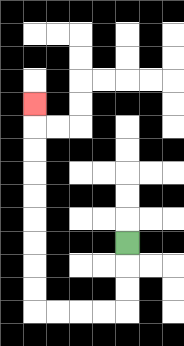{'start': '[5, 10]', 'end': '[1, 4]', 'path_directions': 'D,D,D,L,L,L,L,U,U,U,U,U,U,U,U,U', 'path_coordinates': '[[5, 10], [5, 11], [5, 12], [5, 13], [4, 13], [3, 13], [2, 13], [1, 13], [1, 12], [1, 11], [1, 10], [1, 9], [1, 8], [1, 7], [1, 6], [1, 5], [1, 4]]'}